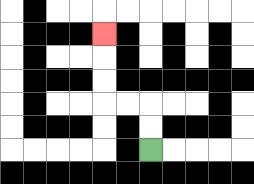{'start': '[6, 6]', 'end': '[4, 1]', 'path_directions': 'U,U,L,L,U,U,U', 'path_coordinates': '[[6, 6], [6, 5], [6, 4], [5, 4], [4, 4], [4, 3], [4, 2], [4, 1]]'}